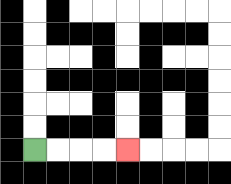{'start': '[1, 6]', 'end': '[5, 6]', 'path_directions': 'R,R,R,R', 'path_coordinates': '[[1, 6], [2, 6], [3, 6], [4, 6], [5, 6]]'}